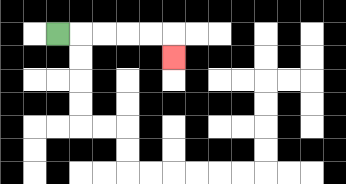{'start': '[2, 1]', 'end': '[7, 2]', 'path_directions': 'R,R,R,R,R,D', 'path_coordinates': '[[2, 1], [3, 1], [4, 1], [5, 1], [6, 1], [7, 1], [7, 2]]'}